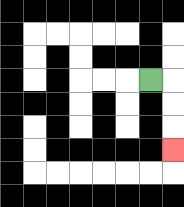{'start': '[6, 3]', 'end': '[7, 6]', 'path_directions': 'R,D,D,D', 'path_coordinates': '[[6, 3], [7, 3], [7, 4], [7, 5], [7, 6]]'}